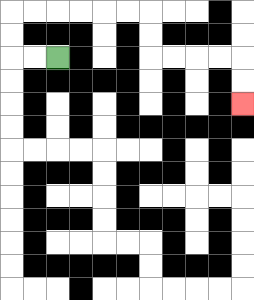{'start': '[2, 2]', 'end': '[10, 4]', 'path_directions': 'L,L,U,U,R,R,R,R,R,R,D,D,R,R,R,R,D,D', 'path_coordinates': '[[2, 2], [1, 2], [0, 2], [0, 1], [0, 0], [1, 0], [2, 0], [3, 0], [4, 0], [5, 0], [6, 0], [6, 1], [6, 2], [7, 2], [8, 2], [9, 2], [10, 2], [10, 3], [10, 4]]'}